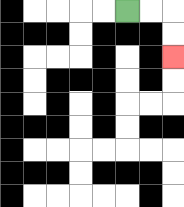{'start': '[5, 0]', 'end': '[7, 2]', 'path_directions': 'R,R,D,D', 'path_coordinates': '[[5, 0], [6, 0], [7, 0], [7, 1], [7, 2]]'}